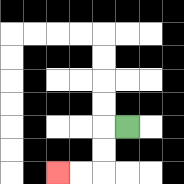{'start': '[5, 5]', 'end': '[2, 7]', 'path_directions': 'L,D,D,L,L', 'path_coordinates': '[[5, 5], [4, 5], [4, 6], [4, 7], [3, 7], [2, 7]]'}